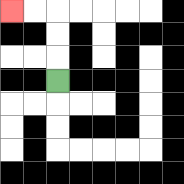{'start': '[2, 3]', 'end': '[0, 0]', 'path_directions': 'U,U,U,L,L', 'path_coordinates': '[[2, 3], [2, 2], [2, 1], [2, 0], [1, 0], [0, 0]]'}